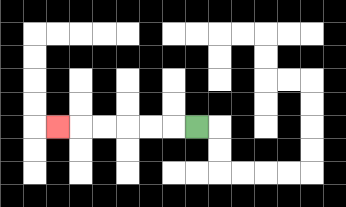{'start': '[8, 5]', 'end': '[2, 5]', 'path_directions': 'L,L,L,L,L,L', 'path_coordinates': '[[8, 5], [7, 5], [6, 5], [5, 5], [4, 5], [3, 5], [2, 5]]'}